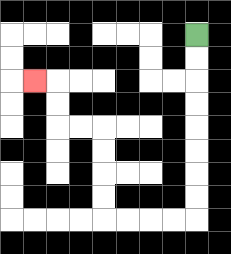{'start': '[8, 1]', 'end': '[1, 3]', 'path_directions': 'D,D,D,D,D,D,D,D,L,L,L,L,U,U,U,U,L,L,U,U,L', 'path_coordinates': '[[8, 1], [8, 2], [8, 3], [8, 4], [8, 5], [8, 6], [8, 7], [8, 8], [8, 9], [7, 9], [6, 9], [5, 9], [4, 9], [4, 8], [4, 7], [4, 6], [4, 5], [3, 5], [2, 5], [2, 4], [2, 3], [1, 3]]'}